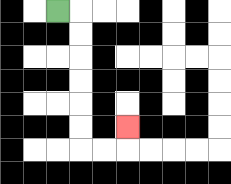{'start': '[2, 0]', 'end': '[5, 5]', 'path_directions': 'R,D,D,D,D,D,D,R,R,U', 'path_coordinates': '[[2, 0], [3, 0], [3, 1], [3, 2], [3, 3], [3, 4], [3, 5], [3, 6], [4, 6], [5, 6], [5, 5]]'}